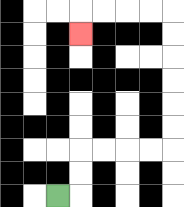{'start': '[2, 8]', 'end': '[3, 1]', 'path_directions': 'R,U,U,R,R,R,R,U,U,U,U,U,U,L,L,L,L,D', 'path_coordinates': '[[2, 8], [3, 8], [3, 7], [3, 6], [4, 6], [5, 6], [6, 6], [7, 6], [7, 5], [7, 4], [7, 3], [7, 2], [7, 1], [7, 0], [6, 0], [5, 0], [4, 0], [3, 0], [3, 1]]'}